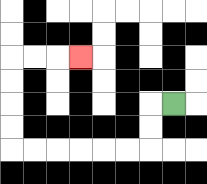{'start': '[7, 4]', 'end': '[3, 2]', 'path_directions': 'L,D,D,L,L,L,L,L,L,U,U,U,U,R,R,R', 'path_coordinates': '[[7, 4], [6, 4], [6, 5], [6, 6], [5, 6], [4, 6], [3, 6], [2, 6], [1, 6], [0, 6], [0, 5], [0, 4], [0, 3], [0, 2], [1, 2], [2, 2], [3, 2]]'}